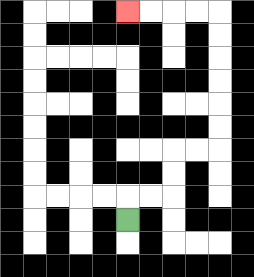{'start': '[5, 9]', 'end': '[5, 0]', 'path_directions': 'U,R,R,U,U,R,R,U,U,U,U,U,U,L,L,L,L', 'path_coordinates': '[[5, 9], [5, 8], [6, 8], [7, 8], [7, 7], [7, 6], [8, 6], [9, 6], [9, 5], [9, 4], [9, 3], [9, 2], [9, 1], [9, 0], [8, 0], [7, 0], [6, 0], [5, 0]]'}